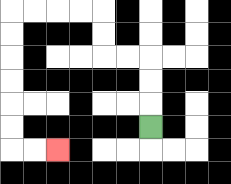{'start': '[6, 5]', 'end': '[2, 6]', 'path_directions': 'U,U,U,L,L,U,U,L,L,L,L,D,D,D,D,D,D,R,R', 'path_coordinates': '[[6, 5], [6, 4], [6, 3], [6, 2], [5, 2], [4, 2], [4, 1], [4, 0], [3, 0], [2, 0], [1, 0], [0, 0], [0, 1], [0, 2], [0, 3], [0, 4], [0, 5], [0, 6], [1, 6], [2, 6]]'}